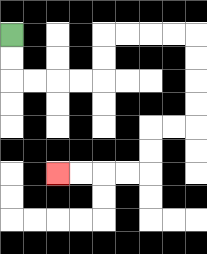{'start': '[0, 1]', 'end': '[2, 7]', 'path_directions': 'D,D,R,R,R,R,U,U,R,R,R,R,D,D,D,D,L,L,D,D,L,L,L,L', 'path_coordinates': '[[0, 1], [0, 2], [0, 3], [1, 3], [2, 3], [3, 3], [4, 3], [4, 2], [4, 1], [5, 1], [6, 1], [7, 1], [8, 1], [8, 2], [8, 3], [8, 4], [8, 5], [7, 5], [6, 5], [6, 6], [6, 7], [5, 7], [4, 7], [3, 7], [2, 7]]'}